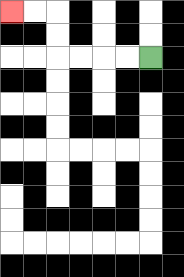{'start': '[6, 2]', 'end': '[0, 0]', 'path_directions': 'L,L,L,L,U,U,L,L', 'path_coordinates': '[[6, 2], [5, 2], [4, 2], [3, 2], [2, 2], [2, 1], [2, 0], [1, 0], [0, 0]]'}